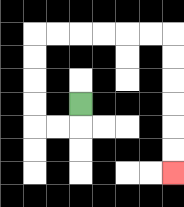{'start': '[3, 4]', 'end': '[7, 7]', 'path_directions': 'D,L,L,U,U,U,U,R,R,R,R,R,R,D,D,D,D,D,D', 'path_coordinates': '[[3, 4], [3, 5], [2, 5], [1, 5], [1, 4], [1, 3], [1, 2], [1, 1], [2, 1], [3, 1], [4, 1], [5, 1], [6, 1], [7, 1], [7, 2], [7, 3], [7, 4], [7, 5], [7, 6], [7, 7]]'}